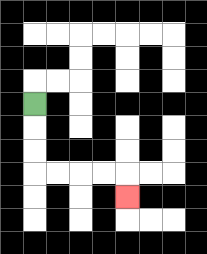{'start': '[1, 4]', 'end': '[5, 8]', 'path_directions': 'D,D,D,R,R,R,R,D', 'path_coordinates': '[[1, 4], [1, 5], [1, 6], [1, 7], [2, 7], [3, 7], [4, 7], [5, 7], [5, 8]]'}